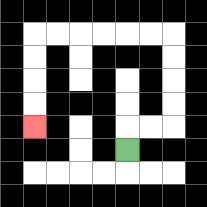{'start': '[5, 6]', 'end': '[1, 5]', 'path_directions': 'U,R,R,U,U,U,U,L,L,L,L,L,L,D,D,D,D', 'path_coordinates': '[[5, 6], [5, 5], [6, 5], [7, 5], [7, 4], [7, 3], [7, 2], [7, 1], [6, 1], [5, 1], [4, 1], [3, 1], [2, 1], [1, 1], [1, 2], [1, 3], [1, 4], [1, 5]]'}